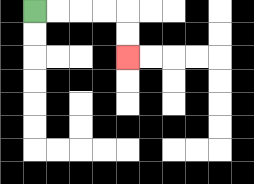{'start': '[1, 0]', 'end': '[5, 2]', 'path_directions': 'R,R,R,R,D,D', 'path_coordinates': '[[1, 0], [2, 0], [3, 0], [4, 0], [5, 0], [5, 1], [5, 2]]'}